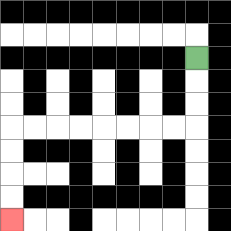{'start': '[8, 2]', 'end': '[0, 9]', 'path_directions': 'D,D,D,L,L,L,L,L,L,L,L,D,D,D,D', 'path_coordinates': '[[8, 2], [8, 3], [8, 4], [8, 5], [7, 5], [6, 5], [5, 5], [4, 5], [3, 5], [2, 5], [1, 5], [0, 5], [0, 6], [0, 7], [0, 8], [0, 9]]'}